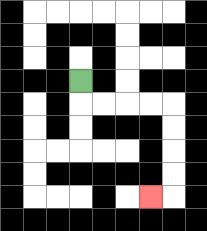{'start': '[3, 3]', 'end': '[6, 8]', 'path_directions': 'D,R,R,R,R,D,D,D,D,L', 'path_coordinates': '[[3, 3], [3, 4], [4, 4], [5, 4], [6, 4], [7, 4], [7, 5], [7, 6], [7, 7], [7, 8], [6, 8]]'}